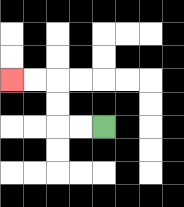{'start': '[4, 5]', 'end': '[0, 3]', 'path_directions': 'L,L,U,U,L,L', 'path_coordinates': '[[4, 5], [3, 5], [2, 5], [2, 4], [2, 3], [1, 3], [0, 3]]'}